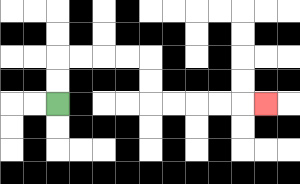{'start': '[2, 4]', 'end': '[11, 4]', 'path_directions': 'U,U,R,R,R,R,D,D,R,R,R,R,R', 'path_coordinates': '[[2, 4], [2, 3], [2, 2], [3, 2], [4, 2], [5, 2], [6, 2], [6, 3], [6, 4], [7, 4], [8, 4], [9, 4], [10, 4], [11, 4]]'}